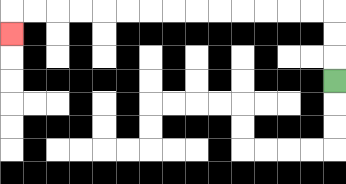{'start': '[14, 3]', 'end': '[0, 1]', 'path_directions': 'U,U,U,L,L,L,L,L,L,L,L,L,L,L,L,L,L,D', 'path_coordinates': '[[14, 3], [14, 2], [14, 1], [14, 0], [13, 0], [12, 0], [11, 0], [10, 0], [9, 0], [8, 0], [7, 0], [6, 0], [5, 0], [4, 0], [3, 0], [2, 0], [1, 0], [0, 0], [0, 1]]'}